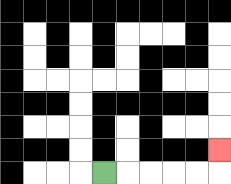{'start': '[4, 7]', 'end': '[9, 6]', 'path_directions': 'R,R,R,R,R,U', 'path_coordinates': '[[4, 7], [5, 7], [6, 7], [7, 7], [8, 7], [9, 7], [9, 6]]'}